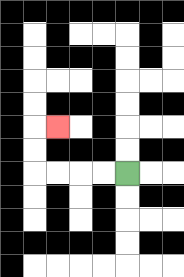{'start': '[5, 7]', 'end': '[2, 5]', 'path_directions': 'L,L,L,L,U,U,R', 'path_coordinates': '[[5, 7], [4, 7], [3, 7], [2, 7], [1, 7], [1, 6], [1, 5], [2, 5]]'}